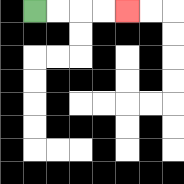{'start': '[1, 0]', 'end': '[5, 0]', 'path_directions': 'R,R,R,R', 'path_coordinates': '[[1, 0], [2, 0], [3, 0], [4, 0], [5, 0]]'}